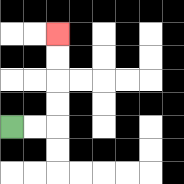{'start': '[0, 5]', 'end': '[2, 1]', 'path_directions': 'R,R,U,U,U,U', 'path_coordinates': '[[0, 5], [1, 5], [2, 5], [2, 4], [2, 3], [2, 2], [2, 1]]'}